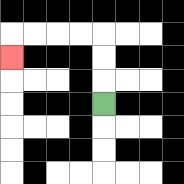{'start': '[4, 4]', 'end': '[0, 2]', 'path_directions': 'U,U,U,L,L,L,L,D', 'path_coordinates': '[[4, 4], [4, 3], [4, 2], [4, 1], [3, 1], [2, 1], [1, 1], [0, 1], [0, 2]]'}